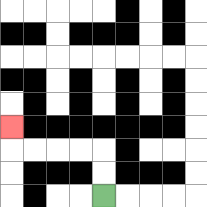{'start': '[4, 8]', 'end': '[0, 5]', 'path_directions': 'U,U,L,L,L,L,U', 'path_coordinates': '[[4, 8], [4, 7], [4, 6], [3, 6], [2, 6], [1, 6], [0, 6], [0, 5]]'}